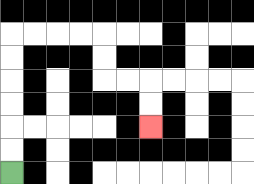{'start': '[0, 7]', 'end': '[6, 5]', 'path_directions': 'U,U,U,U,U,U,R,R,R,R,D,D,R,R,D,D', 'path_coordinates': '[[0, 7], [0, 6], [0, 5], [0, 4], [0, 3], [0, 2], [0, 1], [1, 1], [2, 1], [3, 1], [4, 1], [4, 2], [4, 3], [5, 3], [6, 3], [6, 4], [6, 5]]'}